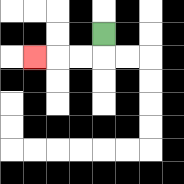{'start': '[4, 1]', 'end': '[1, 2]', 'path_directions': 'D,L,L,L', 'path_coordinates': '[[4, 1], [4, 2], [3, 2], [2, 2], [1, 2]]'}